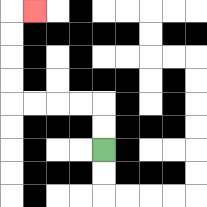{'start': '[4, 6]', 'end': '[1, 0]', 'path_directions': 'U,U,L,L,L,L,U,U,U,U,R', 'path_coordinates': '[[4, 6], [4, 5], [4, 4], [3, 4], [2, 4], [1, 4], [0, 4], [0, 3], [0, 2], [0, 1], [0, 0], [1, 0]]'}